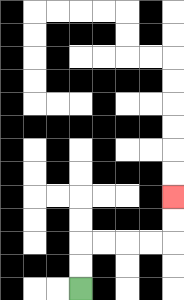{'start': '[3, 12]', 'end': '[7, 8]', 'path_directions': 'U,U,R,R,R,R,U,U', 'path_coordinates': '[[3, 12], [3, 11], [3, 10], [4, 10], [5, 10], [6, 10], [7, 10], [7, 9], [7, 8]]'}